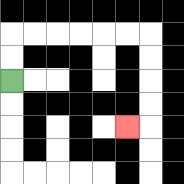{'start': '[0, 3]', 'end': '[5, 5]', 'path_directions': 'U,U,R,R,R,R,R,R,D,D,D,D,L', 'path_coordinates': '[[0, 3], [0, 2], [0, 1], [1, 1], [2, 1], [3, 1], [4, 1], [5, 1], [6, 1], [6, 2], [6, 3], [6, 4], [6, 5], [5, 5]]'}